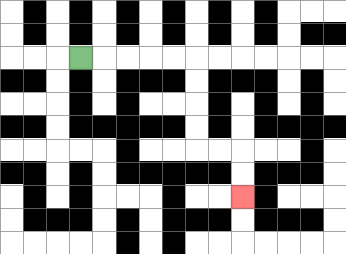{'start': '[3, 2]', 'end': '[10, 8]', 'path_directions': 'R,R,R,R,R,D,D,D,D,R,R,D,D', 'path_coordinates': '[[3, 2], [4, 2], [5, 2], [6, 2], [7, 2], [8, 2], [8, 3], [8, 4], [8, 5], [8, 6], [9, 6], [10, 6], [10, 7], [10, 8]]'}